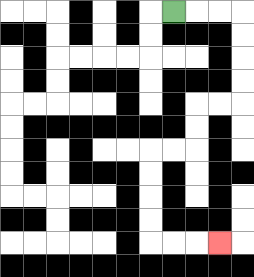{'start': '[7, 0]', 'end': '[9, 10]', 'path_directions': 'R,R,R,D,D,D,D,L,L,D,D,L,L,D,D,D,D,R,R,R', 'path_coordinates': '[[7, 0], [8, 0], [9, 0], [10, 0], [10, 1], [10, 2], [10, 3], [10, 4], [9, 4], [8, 4], [8, 5], [8, 6], [7, 6], [6, 6], [6, 7], [6, 8], [6, 9], [6, 10], [7, 10], [8, 10], [9, 10]]'}